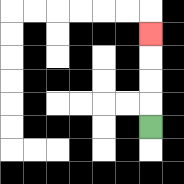{'start': '[6, 5]', 'end': '[6, 1]', 'path_directions': 'U,U,U,U', 'path_coordinates': '[[6, 5], [6, 4], [6, 3], [6, 2], [6, 1]]'}